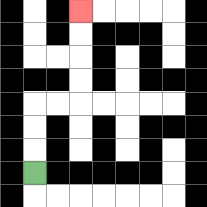{'start': '[1, 7]', 'end': '[3, 0]', 'path_directions': 'U,U,U,R,R,U,U,U,U', 'path_coordinates': '[[1, 7], [1, 6], [1, 5], [1, 4], [2, 4], [3, 4], [3, 3], [3, 2], [3, 1], [3, 0]]'}